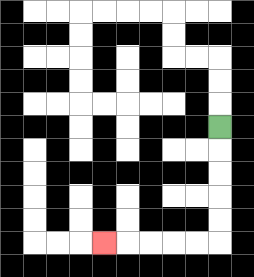{'start': '[9, 5]', 'end': '[4, 10]', 'path_directions': 'D,D,D,D,D,L,L,L,L,L', 'path_coordinates': '[[9, 5], [9, 6], [9, 7], [9, 8], [9, 9], [9, 10], [8, 10], [7, 10], [6, 10], [5, 10], [4, 10]]'}